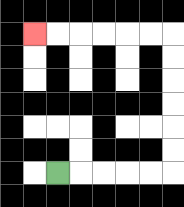{'start': '[2, 7]', 'end': '[1, 1]', 'path_directions': 'R,R,R,R,R,U,U,U,U,U,U,L,L,L,L,L,L', 'path_coordinates': '[[2, 7], [3, 7], [4, 7], [5, 7], [6, 7], [7, 7], [7, 6], [7, 5], [7, 4], [7, 3], [7, 2], [7, 1], [6, 1], [5, 1], [4, 1], [3, 1], [2, 1], [1, 1]]'}